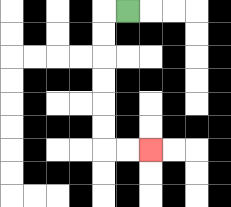{'start': '[5, 0]', 'end': '[6, 6]', 'path_directions': 'L,D,D,D,D,D,D,R,R', 'path_coordinates': '[[5, 0], [4, 0], [4, 1], [4, 2], [4, 3], [4, 4], [4, 5], [4, 6], [5, 6], [6, 6]]'}